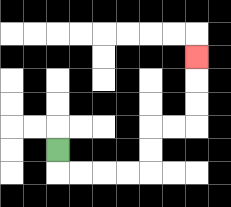{'start': '[2, 6]', 'end': '[8, 2]', 'path_directions': 'D,R,R,R,R,U,U,R,R,U,U,U', 'path_coordinates': '[[2, 6], [2, 7], [3, 7], [4, 7], [5, 7], [6, 7], [6, 6], [6, 5], [7, 5], [8, 5], [8, 4], [8, 3], [8, 2]]'}